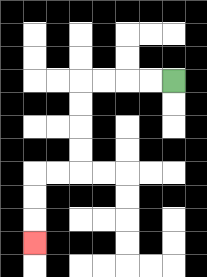{'start': '[7, 3]', 'end': '[1, 10]', 'path_directions': 'L,L,L,L,D,D,D,D,L,L,D,D,D', 'path_coordinates': '[[7, 3], [6, 3], [5, 3], [4, 3], [3, 3], [3, 4], [3, 5], [3, 6], [3, 7], [2, 7], [1, 7], [1, 8], [1, 9], [1, 10]]'}